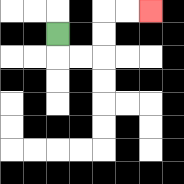{'start': '[2, 1]', 'end': '[6, 0]', 'path_directions': 'D,R,R,U,U,R,R', 'path_coordinates': '[[2, 1], [2, 2], [3, 2], [4, 2], [4, 1], [4, 0], [5, 0], [6, 0]]'}